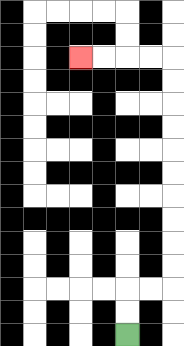{'start': '[5, 14]', 'end': '[3, 2]', 'path_directions': 'U,U,R,R,U,U,U,U,U,U,U,U,U,U,L,L,L,L', 'path_coordinates': '[[5, 14], [5, 13], [5, 12], [6, 12], [7, 12], [7, 11], [7, 10], [7, 9], [7, 8], [7, 7], [7, 6], [7, 5], [7, 4], [7, 3], [7, 2], [6, 2], [5, 2], [4, 2], [3, 2]]'}